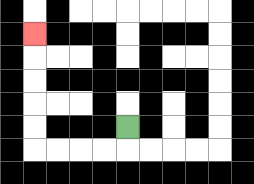{'start': '[5, 5]', 'end': '[1, 1]', 'path_directions': 'D,L,L,L,L,U,U,U,U,U', 'path_coordinates': '[[5, 5], [5, 6], [4, 6], [3, 6], [2, 6], [1, 6], [1, 5], [1, 4], [1, 3], [1, 2], [1, 1]]'}